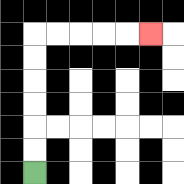{'start': '[1, 7]', 'end': '[6, 1]', 'path_directions': 'U,U,U,U,U,U,R,R,R,R,R', 'path_coordinates': '[[1, 7], [1, 6], [1, 5], [1, 4], [1, 3], [1, 2], [1, 1], [2, 1], [3, 1], [4, 1], [5, 1], [6, 1]]'}